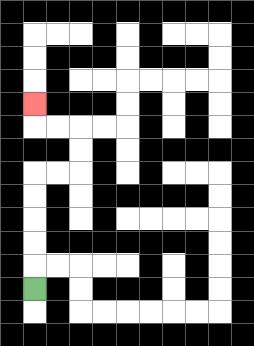{'start': '[1, 12]', 'end': '[1, 4]', 'path_directions': 'U,U,U,U,U,R,R,U,U,L,L,U', 'path_coordinates': '[[1, 12], [1, 11], [1, 10], [1, 9], [1, 8], [1, 7], [2, 7], [3, 7], [3, 6], [3, 5], [2, 5], [1, 5], [1, 4]]'}